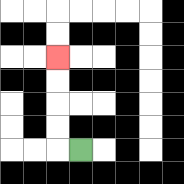{'start': '[3, 6]', 'end': '[2, 2]', 'path_directions': 'L,U,U,U,U', 'path_coordinates': '[[3, 6], [2, 6], [2, 5], [2, 4], [2, 3], [2, 2]]'}